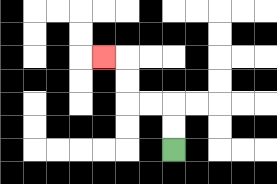{'start': '[7, 6]', 'end': '[4, 2]', 'path_directions': 'U,U,L,L,U,U,L', 'path_coordinates': '[[7, 6], [7, 5], [7, 4], [6, 4], [5, 4], [5, 3], [5, 2], [4, 2]]'}